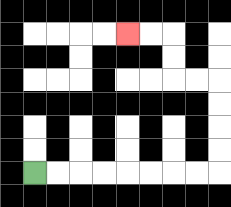{'start': '[1, 7]', 'end': '[5, 1]', 'path_directions': 'R,R,R,R,R,R,R,R,U,U,U,U,L,L,U,U,L,L', 'path_coordinates': '[[1, 7], [2, 7], [3, 7], [4, 7], [5, 7], [6, 7], [7, 7], [8, 7], [9, 7], [9, 6], [9, 5], [9, 4], [9, 3], [8, 3], [7, 3], [7, 2], [7, 1], [6, 1], [5, 1]]'}